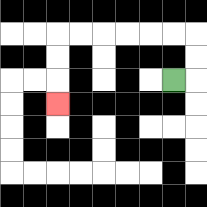{'start': '[7, 3]', 'end': '[2, 4]', 'path_directions': 'R,U,U,L,L,L,L,L,L,D,D,D', 'path_coordinates': '[[7, 3], [8, 3], [8, 2], [8, 1], [7, 1], [6, 1], [5, 1], [4, 1], [3, 1], [2, 1], [2, 2], [2, 3], [2, 4]]'}